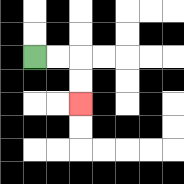{'start': '[1, 2]', 'end': '[3, 4]', 'path_directions': 'R,R,D,D', 'path_coordinates': '[[1, 2], [2, 2], [3, 2], [3, 3], [3, 4]]'}